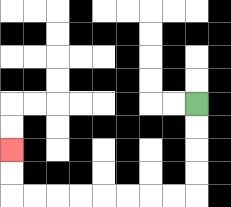{'start': '[8, 4]', 'end': '[0, 6]', 'path_directions': 'D,D,D,D,L,L,L,L,L,L,L,L,U,U', 'path_coordinates': '[[8, 4], [8, 5], [8, 6], [8, 7], [8, 8], [7, 8], [6, 8], [5, 8], [4, 8], [3, 8], [2, 8], [1, 8], [0, 8], [0, 7], [0, 6]]'}